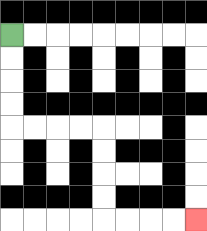{'start': '[0, 1]', 'end': '[8, 9]', 'path_directions': 'D,D,D,D,R,R,R,R,D,D,D,D,R,R,R,R', 'path_coordinates': '[[0, 1], [0, 2], [0, 3], [0, 4], [0, 5], [1, 5], [2, 5], [3, 5], [4, 5], [4, 6], [4, 7], [4, 8], [4, 9], [5, 9], [6, 9], [7, 9], [8, 9]]'}